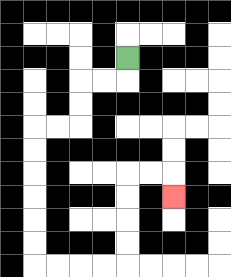{'start': '[5, 2]', 'end': '[7, 8]', 'path_directions': 'D,L,L,D,D,L,L,D,D,D,D,D,D,R,R,R,R,U,U,U,U,R,R,D', 'path_coordinates': '[[5, 2], [5, 3], [4, 3], [3, 3], [3, 4], [3, 5], [2, 5], [1, 5], [1, 6], [1, 7], [1, 8], [1, 9], [1, 10], [1, 11], [2, 11], [3, 11], [4, 11], [5, 11], [5, 10], [5, 9], [5, 8], [5, 7], [6, 7], [7, 7], [7, 8]]'}